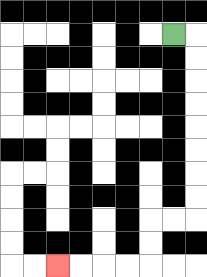{'start': '[7, 1]', 'end': '[2, 11]', 'path_directions': 'R,D,D,D,D,D,D,D,D,L,L,D,D,L,L,L,L', 'path_coordinates': '[[7, 1], [8, 1], [8, 2], [8, 3], [8, 4], [8, 5], [8, 6], [8, 7], [8, 8], [8, 9], [7, 9], [6, 9], [6, 10], [6, 11], [5, 11], [4, 11], [3, 11], [2, 11]]'}